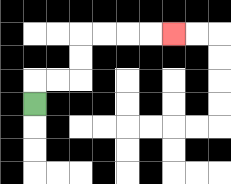{'start': '[1, 4]', 'end': '[7, 1]', 'path_directions': 'U,R,R,U,U,R,R,R,R', 'path_coordinates': '[[1, 4], [1, 3], [2, 3], [3, 3], [3, 2], [3, 1], [4, 1], [5, 1], [6, 1], [7, 1]]'}